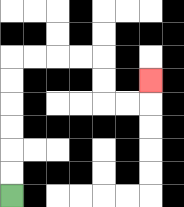{'start': '[0, 8]', 'end': '[6, 3]', 'path_directions': 'U,U,U,U,U,U,R,R,R,R,D,D,R,R,U', 'path_coordinates': '[[0, 8], [0, 7], [0, 6], [0, 5], [0, 4], [0, 3], [0, 2], [1, 2], [2, 2], [3, 2], [4, 2], [4, 3], [4, 4], [5, 4], [6, 4], [6, 3]]'}